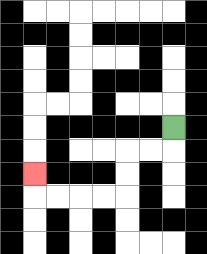{'start': '[7, 5]', 'end': '[1, 7]', 'path_directions': 'D,L,L,D,D,L,L,L,L,U', 'path_coordinates': '[[7, 5], [7, 6], [6, 6], [5, 6], [5, 7], [5, 8], [4, 8], [3, 8], [2, 8], [1, 8], [1, 7]]'}